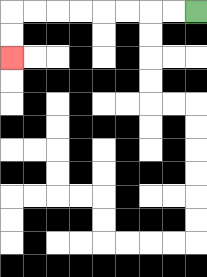{'start': '[8, 0]', 'end': '[0, 2]', 'path_directions': 'L,L,L,L,L,L,L,L,D,D', 'path_coordinates': '[[8, 0], [7, 0], [6, 0], [5, 0], [4, 0], [3, 0], [2, 0], [1, 0], [0, 0], [0, 1], [0, 2]]'}